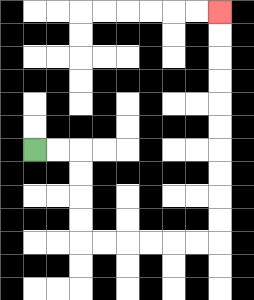{'start': '[1, 6]', 'end': '[9, 0]', 'path_directions': 'R,R,D,D,D,D,R,R,R,R,R,R,U,U,U,U,U,U,U,U,U,U', 'path_coordinates': '[[1, 6], [2, 6], [3, 6], [3, 7], [3, 8], [3, 9], [3, 10], [4, 10], [5, 10], [6, 10], [7, 10], [8, 10], [9, 10], [9, 9], [9, 8], [9, 7], [9, 6], [9, 5], [9, 4], [9, 3], [9, 2], [9, 1], [9, 0]]'}